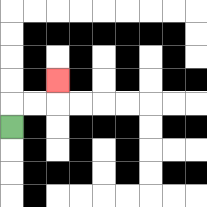{'start': '[0, 5]', 'end': '[2, 3]', 'path_directions': 'U,R,R,U', 'path_coordinates': '[[0, 5], [0, 4], [1, 4], [2, 4], [2, 3]]'}